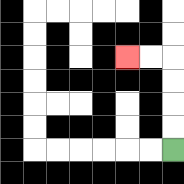{'start': '[7, 6]', 'end': '[5, 2]', 'path_directions': 'U,U,U,U,L,L', 'path_coordinates': '[[7, 6], [7, 5], [7, 4], [7, 3], [7, 2], [6, 2], [5, 2]]'}